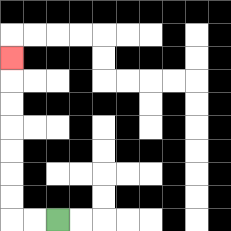{'start': '[2, 9]', 'end': '[0, 2]', 'path_directions': 'L,L,U,U,U,U,U,U,U', 'path_coordinates': '[[2, 9], [1, 9], [0, 9], [0, 8], [0, 7], [0, 6], [0, 5], [0, 4], [0, 3], [0, 2]]'}